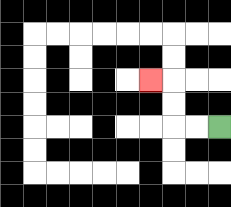{'start': '[9, 5]', 'end': '[6, 3]', 'path_directions': 'L,L,U,U,L', 'path_coordinates': '[[9, 5], [8, 5], [7, 5], [7, 4], [7, 3], [6, 3]]'}